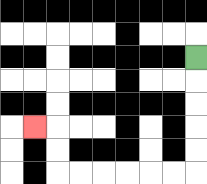{'start': '[8, 2]', 'end': '[1, 5]', 'path_directions': 'D,D,D,D,D,L,L,L,L,L,L,U,U,L', 'path_coordinates': '[[8, 2], [8, 3], [8, 4], [8, 5], [8, 6], [8, 7], [7, 7], [6, 7], [5, 7], [4, 7], [3, 7], [2, 7], [2, 6], [2, 5], [1, 5]]'}